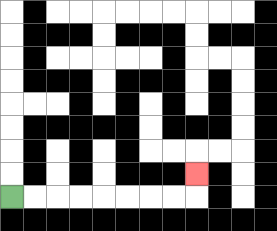{'start': '[0, 8]', 'end': '[8, 7]', 'path_directions': 'R,R,R,R,R,R,R,R,U', 'path_coordinates': '[[0, 8], [1, 8], [2, 8], [3, 8], [4, 8], [5, 8], [6, 8], [7, 8], [8, 8], [8, 7]]'}